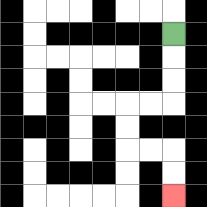{'start': '[7, 1]', 'end': '[7, 8]', 'path_directions': 'D,D,D,L,L,D,D,R,R,D,D', 'path_coordinates': '[[7, 1], [7, 2], [7, 3], [7, 4], [6, 4], [5, 4], [5, 5], [5, 6], [6, 6], [7, 6], [7, 7], [7, 8]]'}